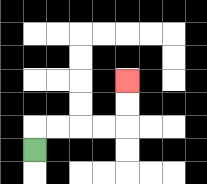{'start': '[1, 6]', 'end': '[5, 3]', 'path_directions': 'U,R,R,R,R,U,U', 'path_coordinates': '[[1, 6], [1, 5], [2, 5], [3, 5], [4, 5], [5, 5], [5, 4], [5, 3]]'}